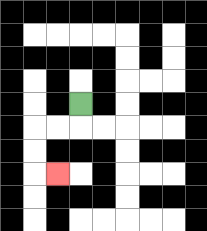{'start': '[3, 4]', 'end': '[2, 7]', 'path_directions': 'D,L,L,D,D,R', 'path_coordinates': '[[3, 4], [3, 5], [2, 5], [1, 5], [1, 6], [1, 7], [2, 7]]'}